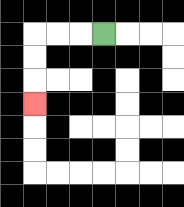{'start': '[4, 1]', 'end': '[1, 4]', 'path_directions': 'L,L,L,D,D,D', 'path_coordinates': '[[4, 1], [3, 1], [2, 1], [1, 1], [1, 2], [1, 3], [1, 4]]'}